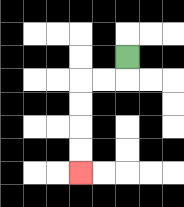{'start': '[5, 2]', 'end': '[3, 7]', 'path_directions': 'D,L,L,D,D,D,D', 'path_coordinates': '[[5, 2], [5, 3], [4, 3], [3, 3], [3, 4], [3, 5], [3, 6], [3, 7]]'}